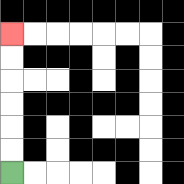{'start': '[0, 7]', 'end': '[0, 1]', 'path_directions': 'U,U,U,U,U,U', 'path_coordinates': '[[0, 7], [0, 6], [0, 5], [0, 4], [0, 3], [0, 2], [0, 1]]'}